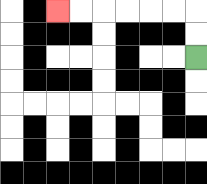{'start': '[8, 2]', 'end': '[2, 0]', 'path_directions': 'U,U,L,L,L,L,L,L', 'path_coordinates': '[[8, 2], [8, 1], [8, 0], [7, 0], [6, 0], [5, 0], [4, 0], [3, 0], [2, 0]]'}